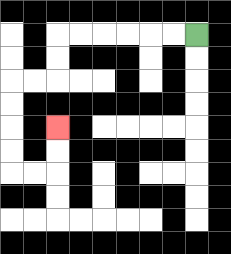{'start': '[8, 1]', 'end': '[2, 5]', 'path_directions': 'L,L,L,L,L,L,D,D,L,L,D,D,D,D,R,R,U,U', 'path_coordinates': '[[8, 1], [7, 1], [6, 1], [5, 1], [4, 1], [3, 1], [2, 1], [2, 2], [2, 3], [1, 3], [0, 3], [0, 4], [0, 5], [0, 6], [0, 7], [1, 7], [2, 7], [2, 6], [2, 5]]'}